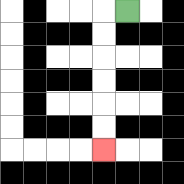{'start': '[5, 0]', 'end': '[4, 6]', 'path_directions': 'L,D,D,D,D,D,D', 'path_coordinates': '[[5, 0], [4, 0], [4, 1], [4, 2], [4, 3], [4, 4], [4, 5], [4, 6]]'}